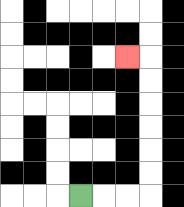{'start': '[3, 8]', 'end': '[5, 2]', 'path_directions': 'R,R,R,U,U,U,U,U,U,L', 'path_coordinates': '[[3, 8], [4, 8], [5, 8], [6, 8], [6, 7], [6, 6], [6, 5], [6, 4], [6, 3], [6, 2], [5, 2]]'}